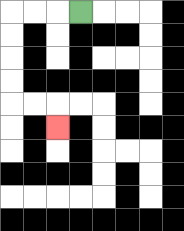{'start': '[3, 0]', 'end': '[2, 5]', 'path_directions': 'L,L,L,D,D,D,D,R,R,D', 'path_coordinates': '[[3, 0], [2, 0], [1, 0], [0, 0], [0, 1], [0, 2], [0, 3], [0, 4], [1, 4], [2, 4], [2, 5]]'}